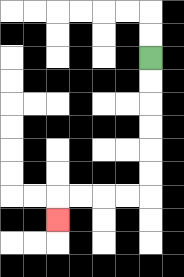{'start': '[6, 2]', 'end': '[2, 9]', 'path_directions': 'D,D,D,D,D,D,L,L,L,L,D', 'path_coordinates': '[[6, 2], [6, 3], [6, 4], [6, 5], [6, 6], [6, 7], [6, 8], [5, 8], [4, 8], [3, 8], [2, 8], [2, 9]]'}